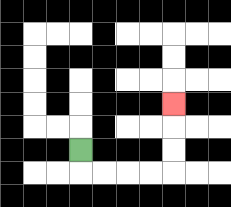{'start': '[3, 6]', 'end': '[7, 4]', 'path_directions': 'D,R,R,R,R,U,U,U', 'path_coordinates': '[[3, 6], [3, 7], [4, 7], [5, 7], [6, 7], [7, 7], [7, 6], [7, 5], [7, 4]]'}